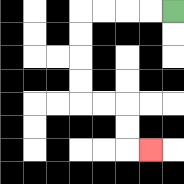{'start': '[7, 0]', 'end': '[6, 6]', 'path_directions': 'L,L,L,L,D,D,D,D,R,R,D,D,R', 'path_coordinates': '[[7, 0], [6, 0], [5, 0], [4, 0], [3, 0], [3, 1], [3, 2], [3, 3], [3, 4], [4, 4], [5, 4], [5, 5], [5, 6], [6, 6]]'}